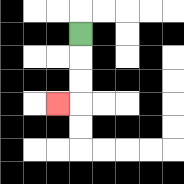{'start': '[3, 1]', 'end': '[2, 4]', 'path_directions': 'D,D,D,L', 'path_coordinates': '[[3, 1], [3, 2], [3, 3], [3, 4], [2, 4]]'}